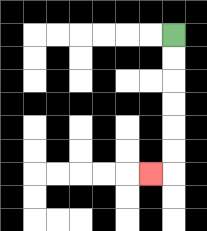{'start': '[7, 1]', 'end': '[6, 7]', 'path_directions': 'D,D,D,D,D,D,L', 'path_coordinates': '[[7, 1], [7, 2], [7, 3], [7, 4], [7, 5], [7, 6], [7, 7], [6, 7]]'}